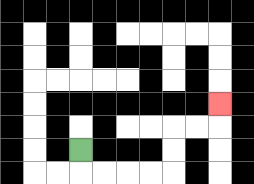{'start': '[3, 6]', 'end': '[9, 4]', 'path_directions': 'D,R,R,R,R,U,U,R,R,U', 'path_coordinates': '[[3, 6], [3, 7], [4, 7], [5, 7], [6, 7], [7, 7], [7, 6], [7, 5], [8, 5], [9, 5], [9, 4]]'}